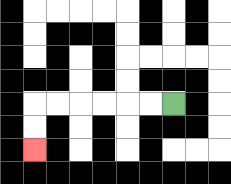{'start': '[7, 4]', 'end': '[1, 6]', 'path_directions': 'L,L,L,L,L,L,D,D', 'path_coordinates': '[[7, 4], [6, 4], [5, 4], [4, 4], [3, 4], [2, 4], [1, 4], [1, 5], [1, 6]]'}